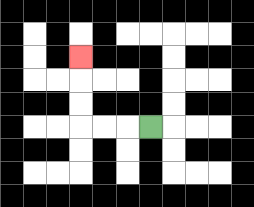{'start': '[6, 5]', 'end': '[3, 2]', 'path_directions': 'L,L,L,U,U,U', 'path_coordinates': '[[6, 5], [5, 5], [4, 5], [3, 5], [3, 4], [3, 3], [3, 2]]'}